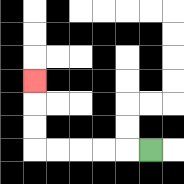{'start': '[6, 6]', 'end': '[1, 3]', 'path_directions': 'L,L,L,L,L,U,U,U', 'path_coordinates': '[[6, 6], [5, 6], [4, 6], [3, 6], [2, 6], [1, 6], [1, 5], [1, 4], [1, 3]]'}